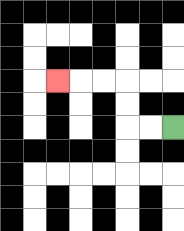{'start': '[7, 5]', 'end': '[2, 3]', 'path_directions': 'L,L,U,U,L,L,L', 'path_coordinates': '[[7, 5], [6, 5], [5, 5], [5, 4], [5, 3], [4, 3], [3, 3], [2, 3]]'}